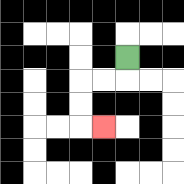{'start': '[5, 2]', 'end': '[4, 5]', 'path_directions': 'D,L,L,D,D,R', 'path_coordinates': '[[5, 2], [5, 3], [4, 3], [3, 3], [3, 4], [3, 5], [4, 5]]'}